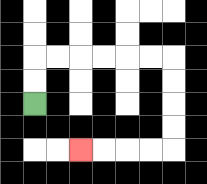{'start': '[1, 4]', 'end': '[3, 6]', 'path_directions': 'U,U,R,R,R,R,R,R,D,D,D,D,L,L,L,L', 'path_coordinates': '[[1, 4], [1, 3], [1, 2], [2, 2], [3, 2], [4, 2], [5, 2], [6, 2], [7, 2], [7, 3], [7, 4], [7, 5], [7, 6], [6, 6], [5, 6], [4, 6], [3, 6]]'}